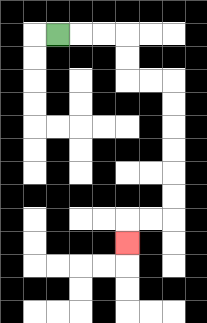{'start': '[2, 1]', 'end': '[5, 10]', 'path_directions': 'R,R,R,D,D,R,R,D,D,D,D,D,D,L,L,D', 'path_coordinates': '[[2, 1], [3, 1], [4, 1], [5, 1], [5, 2], [5, 3], [6, 3], [7, 3], [7, 4], [7, 5], [7, 6], [7, 7], [7, 8], [7, 9], [6, 9], [5, 9], [5, 10]]'}